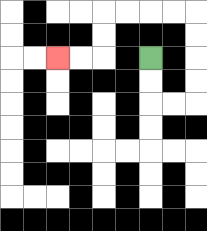{'start': '[6, 2]', 'end': '[2, 2]', 'path_directions': 'D,D,R,R,U,U,U,U,L,L,L,L,D,D,L,L', 'path_coordinates': '[[6, 2], [6, 3], [6, 4], [7, 4], [8, 4], [8, 3], [8, 2], [8, 1], [8, 0], [7, 0], [6, 0], [5, 0], [4, 0], [4, 1], [4, 2], [3, 2], [2, 2]]'}